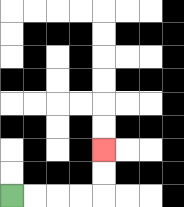{'start': '[0, 8]', 'end': '[4, 6]', 'path_directions': 'R,R,R,R,U,U', 'path_coordinates': '[[0, 8], [1, 8], [2, 8], [3, 8], [4, 8], [4, 7], [4, 6]]'}